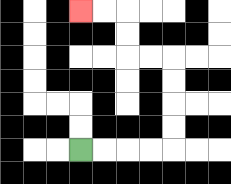{'start': '[3, 6]', 'end': '[3, 0]', 'path_directions': 'R,R,R,R,U,U,U,U,L,L,U,U,L,L', 'path_coordinates': '[[3, 6], [4, 6], [5, 6], [6, 6], [7, 6], [7, 5], [7, 4], [7, 3], [7, 2], [6, 2], [5, 2], [5, 1], [5, 0], [4, 0], [3, 0]]'}